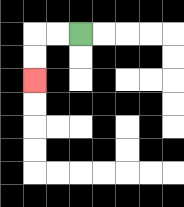{'start': '[3, 1]', 'end': '[1, 3]', 'path_directions': 'L,L,D,D', 'path_coordinates': '[[3, 1], [2, 1], [1, 1], [1, 2], [1, 3]]'}